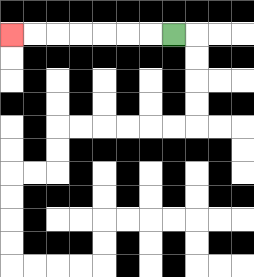{'start': '[7, 1]', 'end': '[0, 1]', 'path_directions': 'L,L,L,L,L,L,L', 'path_coordinates': '[[7, 1], [6, 1], [5, 1], [4, 1], [3, 1], [2, 1], [1, 1], [0, 1]]'}